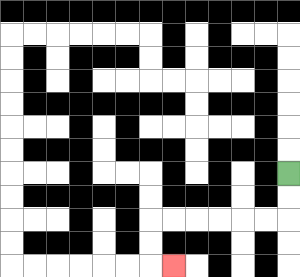{'start': '[12, 7]', 'end': '[7, 11]', 'path_directions': 'D,D,L,L,L,L,L,L,D,D,R', 'path_coordinates': '[[12, 7], [12, 8], [12, 9], [11, 9], [10, 9], [9, 9], [8, 9], [7, 9], [6, 9], [6, 10], [6, 11], [7, 11]]'}